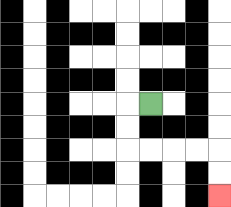{'start': '[6, 4]', 'end': '[9, 8]', 'path_directions': 'L,D,D,R,R,R,R,D,D', 'path_coordinates': '[[6, 4], [5, 4], [5, 5], [5, 6], [6, 6], [7, 6], [8, 6], [9, 6], [9, 7], [9, 8]]'}